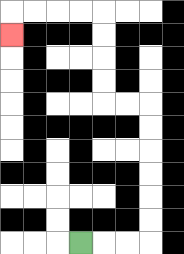{'start': '[3, 10]', 'end': '[0, 1]', 'path_directions': 'R,R,R,U,U,U,U,U,U,L,L,U,U,U,U,L,L,L,L,D', 'path_coordinates': '[[3, 10], [4, 10], [5, 10], [6, 10], [6, 9], [6, 8], [6, 7], [6, 6], [6, 5], [6, 4], [5, 4], [4, 4], [4, 3], [4, 2], [4, 1], [4, 0], [3, 0], [2, 0], [1, 0], [0, 0], [0, 1]]'}